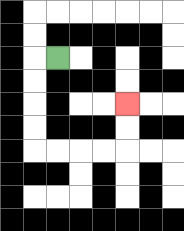{'start': '[2, 2]', 'end': '[5, 4]', 'path_directions': 'L,D,D,D,D,R,R,R,R,U,U', 'path_coordinates': '[[2, 2], [1, 2], [1, 3], [1, 4], [1, 5], [1, 6], [2, 6], [3, 6], [4, 6], [5, 6], [5, 5], [5, 4]]'}